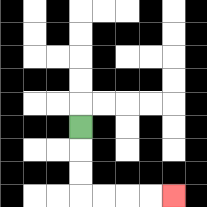{'start': '[3, 5]', 'end': '[7, 8]', 'path_directions': 'D,D,D,R,R,R,R', 'path_coordinates': '[[3, 5], [3, 6], [3, 7], [3, 8], [4, 8], [5, 8], [6, 8], [7, 8]]'}